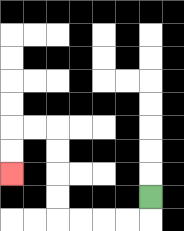{'start': '[6, 8]', 'end': '[0, 7]', 'path_directions': 'D,L,L,L,L,U,U,U,U,L,L,D,D', 'path_coordinates': '[[6, 8], [6, 9], [5, 9], [4, 9], [3, 9], [2, 9], [2, 8], [2, 7], [2, 6], [2, 5], [1, 5], [0, 5], [0, 6], [0, 7]]'}